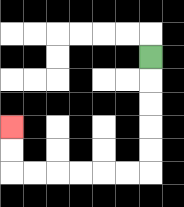{'start': '[6, 2]', 'end': '[0, 5]', 'path_directions': 'D,D,D,D,D,L,L,L,L,L,L,U,U', 'path_coordinates': '[[6, 2], [6, 3], [6, 4], [6, 5], [6, 6], [6, 7], [5, 7], [4, 7], [3, 7], [2, 7], [1, 7], [0, 7], [0, 6], [0, 5]]'}